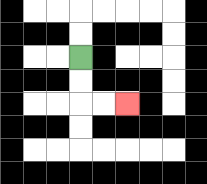{'start': '[3, 2]', 'end': '[5, 4]', 'path_directions': 'D,D,R,R', 'path_coordinates': '[[3, 2], [3, 3], [3, 4], [4, 4], [5, 4]]'}